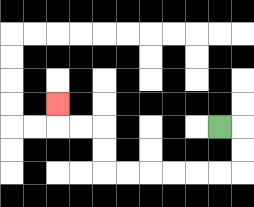{'start': '[9, 5]', 'end': '[2, 4]', 'path_directions': 'R,D,D,L,L,L,L,L,L,U,U,L,L,U', 'path_coordinates': '[[9, 5], [10, 5], [10, 6], [10, 7], [9, 7], [8, 7], [7, 7], [6, 7], [5, 7], [4, 7], [4, 6], [4, 5], [3, 5], [2, 5], [2, 4]]'}